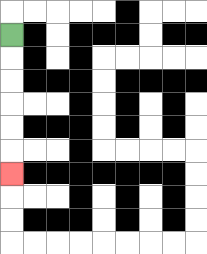{'start': '[0, 1]', 'end': '[0, 7]', 'path_directions': 'D,D,D,D,D,D', 'path_coordinates': '[[0, 1], [0, 2], [0, 3], [0, 4], [0, 5], [0, 6], [0, 7]]'}